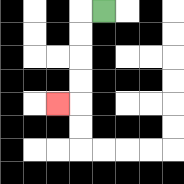{'start': '[4, 0]', 'end': '[2, 4]', 'path_directions': 'L,D,D,D,D,L', 'path_coordinates': '[[4, 0], [3, 0], [3, 1], [3, 2], [3, 3], [3, 4], [2, 4]]'}